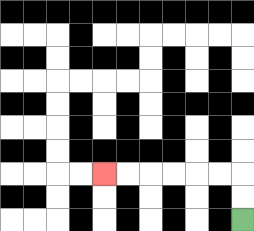{'start': '[10, 9]', 'end': '[4, 7]', 'path_directions': 'U,U,L,L,L,L,L,L', 'path_coordinates': '[[10, 9], [10, 8], [10, 7], [9, 7], [8, 7], [7, 7], [6, 7], [5, 7], [4, 7]]'}